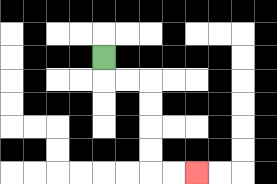{'start': '[4, 2]', 'end': '[8, 7]', 'path_directions': 'D,R,R,D,D,D,D,R,R', 'path_coordinates': '[[4, 2], [4, 3], [5, 3], [6, 3], [6, 4], [6, 5], [6, 6], [6, 7], [7, 7], [8, 7]]'}